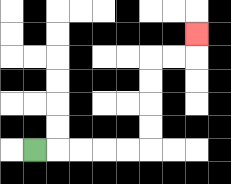{'start': '[1, 6]', 'end': '[8, 1]', 'path_directions': 'R,R,R,R,R,U,U,U,U,R,R,U', 'path_coordinates': '[[1, 6], [2, 6], [3, 6], [4, 6], [5, 6], [6, 6], [6, 5], [6, 4], [6, 3], [6, 2], [7, 2], [8, 2], [8, 1]]'}